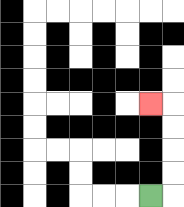{'start': '[6, 8]', 'end': '[6, 4]', 'path_directions': 'R,U,U,U,U,L', 'path_coordinates': '[[6, 8], [7, 8], [7, 7], [7, 6], [7, 5], [7, 4], [6, 4]]'}